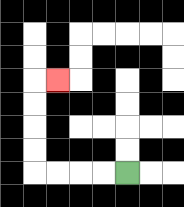{'start': '[5, 7]', 'end': '[2, 3]', 'path_directions': 'L,L,L,L,U,U,U,U,R', 'path_coordinates': '[[5, 7], [4, 7], [3, 7], [2, 7], [1, 7], [1, 6], [1, 5], [1, 4], [1, 3], [2, 3]]'}